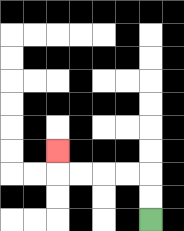{'start': '[6, 9]', 'end': '[2, 6]', 'path_directions': 'U,U,L,L,L,L,U', 'path_coordinates': '[[6, 9], [6, 8], [6, 7], [5, 7], [4, 7], [3, 7], [2, 7], [2, 6]]'}